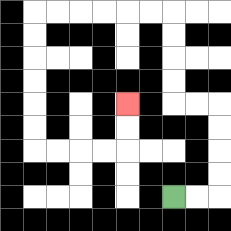{'start': '[7, 8]', 'end': '[5, 4]', 'path_directions': 'R,R,U,U,U,U,L,L,U,U,U,U,L,L,L,L,L,L,D,D,D,D,D,D,R,R,R,R,U,U', 'path_coordinates': '[[7, 8], [8, 8], [9, 8], [9, 7], [9, 6], [9, 5], [9, 4], [8, 4], [7, 4], [7, 3], [7, 2], [7, 1], [7, 0], [6, 0], [5, 0], [4, 0], [3, 0], [2, 0], [1, 0], [1, 1], [1, 2], [1, 3], [1, 4], [1, 5], [1, 6], [2, 6], [3, 6], [4, 6], [5, 6], [5, 5], [5, 4]]'}